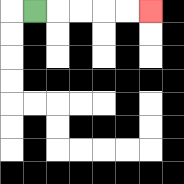{'start': '[1, 0]', 'end': '[6, 0]', 'path_directions': 'R,R,R,R,R', 'path_coordinates': '[[1, 0], [2, 0], [3, 0], [4, 0], [5, 0], [6, 0]]'}